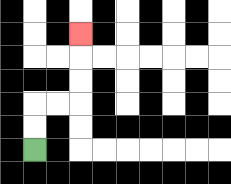{'start': '[1, 6]', 'end': '[3, 1]', 'path_directions': 'U,U,R,R,U,U,U', 'path_coordinates': '[[1, 6], [1, 5], [1, 4], [2, 4], [3, 4], [3, 3], [3, 2], [3, 1]]'}